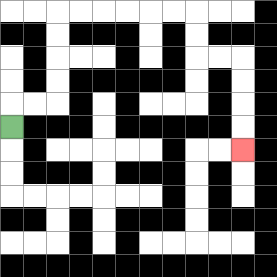{'start': '[0, 5]', 'end': '[10, 6]', 'path_directions': 'U,R,R,U,U,U,U,R,R,R,R,R,R,D,D,R,R,D,D,D,D', 'path_coordinates': '[[0, 5], [0, 4], [1, 4], [2, 4], [2, 3], [2, 2], [2, 1], [2, 0], [3, 0], [4, 0], [5, 0], [6, 0], [7, 0], [8, 0], [8, 1], [8, 2], [9, 2], [10, 2], [10, 3], [10, 4], [10, 5], [10, 6]]'}